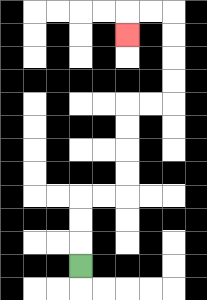{'start': '[3, 11]', 'end': '[5, 1]', 'path_directions': 'U,U,U,R,R,U,U,U,U,R,R,U,U,U,U,L,L,D', 'path_coordinates': '[[3, 11], [3, 10], [3, 9], [3, 8], [4, 8], [5, 8], [5, 7], [5, 6], [5, 5], [5, 4], [6, 4], [7, 4], [7, 3], [7, 2], [7, 1], [7, 0], [6, 0], [5, 0], [5, 1]]'}